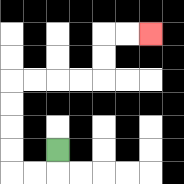{'start': '[2, 6]', 'end': '[6, 1]', 'path_directions': 'D,L,L,U,U,U,U,R,R,R,R,U,U,R,R', 'path_coordinates': '[[2, 6], [2, 7], [1, 7], [0, 7], [0, 6], [0, 5], [0, 4], [0, 3], [1, 3], [2, 3], [3, 3], [4, 3], [4, 2], [4, 1], [5, 1], [6, 1]]'}